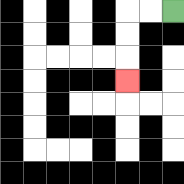{'start': '[7, 0]', 'end': '[5, 3]', 'path_directions': 'L,L,D,D,D', 'path_coordinates': '[[7, 0], [6, 0], [5, 0], [5, 1], [5, 2], [5, 3]]'}